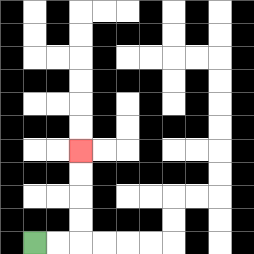{'start': '[1, 10]', 'end': '[3, 6]', 'path_directions': 'R,R,U,U,U,U', 'path_coordinates': '[[1, 10], [2, 10], [3, 10], [3, 9], [3, 8], [3, 7], [3, 6]]'}